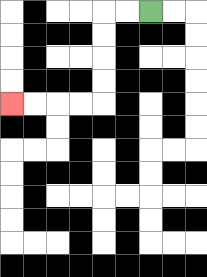{'start': '[6, 0]', 'end': '[0, 4]', 'path_directions': 'L,L,D,D,D,D,L,L,L,L', 'path_coordinates': '[[6, 0], [5, 0], [4, 0], [4, 1], [4, 2], [4, 3], [4, 4], [3, 4], [2, 4], [1, 4], [0, 4]]'}